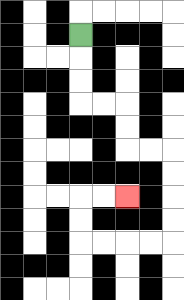{'start': '[3, 1]', 'end': '[5, 8]', 'path_directions': 'D,D,D,R,R,D,D,R,R,D,D,D,D,L,L,L,L,U,U,R,R', 'path_coordinates': '[[3, 1], [3, 2], [3, 3], [3, 4], [4, 4], [5, 4], [5, 5], [5, 6], [6, 6], [7, 6], [7, 7], [7, 8], [7, 9], [7, 10], [6, 10], [5, 10], [4, 10], [3, 10], [3, 9], [3, 8], [4, 8], [5, 8]]'}